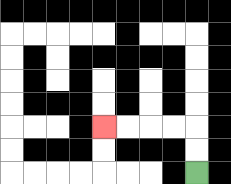{'start': '[8, 7]', 'end': '[4, 5]', 'path_directions': 'U,U,L,L,L,L', 'path_coordinates': '[[8, 7], [8, 6], [8, 5], [7, 5], [6, 5], [5, 5], [4, 5]]'}